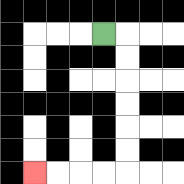{'start': '[4, 1]', 'end': '[1, 7]', 'path_directions': 'R,D,D,D,D,D,D,L,L,L,L', 'path_coordinates': '[[4, 1], [5, 1], [5, 2], [5, 3], [5, 4], [5, 5], [5, 6], [5, 7], [4, 7], [3, 7], [2, 7], [1, 7]]'}